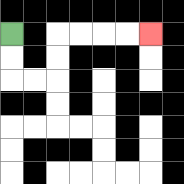{'start': '[0, 1]', 'end': '[6, 1]', 'path_directions': 'D,D,R,R,U,U,R,R,R,R', 'path_coordinates': '[[0, 1], [0, 2], [0, 3], [1, 3], [2, 3], [2, 2], [2, 1], [3, 1], [4, 1], [5, 1], [6, 1]]'}